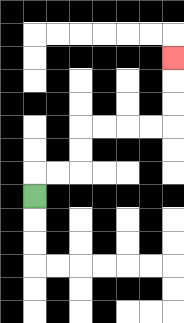{'start': '[1, 8]', 'end': '[7, 2]', 'path_directions': 'U,R,R,U,U,R,R,R,R,U,U,U', 'path_coordinates': '[[1, 8], [1, 7], [2, 7], [3, 7], [3, 6], [3, 5], [4, 5], [5, 5], [6, 5], [7, 5], [7, 4], [7, 3], [7, 2]]'}